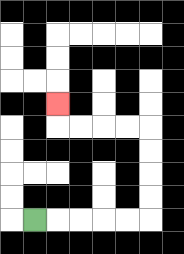{'start': '[1, 9]', 'end': '[2, 4]', 'path_directions': 'R,R,R,R,R,U,U,U,U,L,L,L,L,U', 'path_coordinates': '[[1, 9], [2, 9], [3, 9], [4, 9], [5, 9], [6, 9], [6, 8], [6, 7], [6, 6], [6, 5], [5, 5], [4, 5], [3, 5], [2, 5], [2, 4]]'}